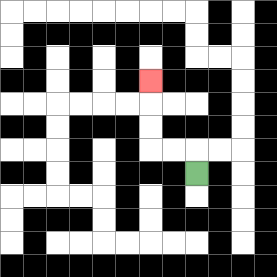{'start': '[8, 7]', 'end': '[6, 3]', 'path_directions': 'U,L,L,U,U,U', 'path_coordinates': '[[8, 7], [8, 6], [7, 6], [6, 6], [6, 5], [6, 4], [6, 3]]'}